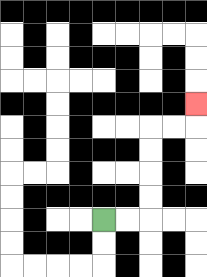{'start': '[4, 9]', 'end': '[8, 4]', 'path_directions': 'R,R,U,U,U,U,R,R,U', 'path_coordinates': '[[4, 9], [5, 9], [6, 9], [6, 8], [6, 7], [6, 6], [6, 5], [7, 5], [8, 5], [8, 4]]'}